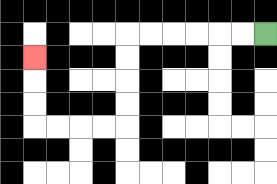{'start': '[11, 1]', 'end': '[1, 2]', 'path_directions': 'L,L,L,L,L,L,D,D,D,D,L,L,L,L,U,U,U', 'path_coordinates': '[[11, 1], [10, 1], [9, 1], [8, 1], [7, 1], [6, 1], [5, 1], [5, 2], [5, 3], [5, 4], [5, 5], [4, 5], [3, 5], [2, 5], [1, 5], [1, 4], [1, 3], [1, 2]]'}